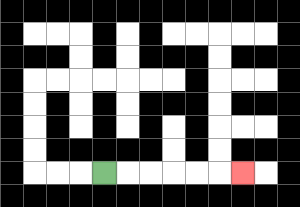{'start': '[4, 7]', 'end': '[10, 7]', 'path_directions': 'R,R,R,R,R,R', 'path_coordinates': '[[4, 7], [5, 7], [6, 7], [7, 7], [8, 7], [9, 7], [10, 7]]'}